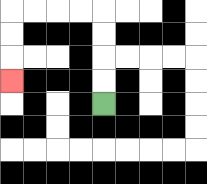{'start': '[4, 4]', 'end': '[0, 3]', 'path_directions': 'U,U,U,U,L,L,L,L,D,D,D', 'path_coordinates': '[[4, 4], [4, 3], [4, 2], [4, 1], [4, 0], [3, 0], [2, 0], [1, 0], [0, 0], [0, 1], [0, 2], [0, 3]]'}